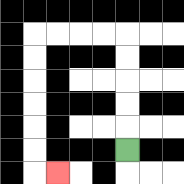{'start': '[5, 6]', 'end': '[2, 7]', 'path_directions': 'U,U,U,U,U,L,L,L,L,D,D,D,D,D,D,R', 'path_coordinates': '[[5, 6], [5, 5], [5, 4], [5, 3], [5, 2], [5, 1], [4, 1], [3, 1], [2, 1], [1, 1], [1, 2], [1, 3], [1, 4], [1, 5], [1, 6], [1, 7], [2, 7]]'}